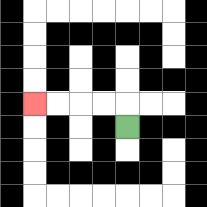{'start': '[5, 5]', 'end': '[1, 4]', 'path_directions': 'U,L,L,L,L', 'path_coordinates': '[[5, 5], [5, 4], [4, 4], [3, 4], [2, 4], [1, 4]]'}